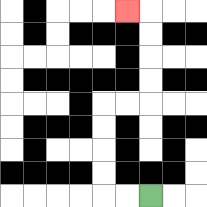{'start': '[6, 8]', 'end': '[5, 0]', 'path_directions': 'L,L,U,U,U,U,R,R,U,U,U,U,L', 'path_coordinates': '[[6, 8], [5, 8], [4, 8], [4, 7], [4, 6], [4, 5], [4, 4], [5, 4], [6, 4], [6, 3], [6, 2], [6, 1], [6, 0], [5, 0]]'}